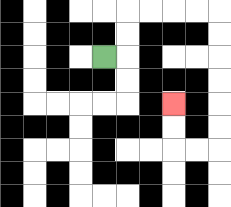{'start': '[4, 2]', 'end': '[7, 4]', 'path_directions': 'R,U,U,R,R,R,R,D,D,D,D,D,D,L,L,U,U', 'path_coordinates': '[[4, 2], [5, 2], [5, 1], [5, 0], [6, 0], [7, 0], [8, 0], [9, 0], [9, 1], [9, 2], [9, 3], [9, 4], [9, 5], [9, 6], [8, 6], [7, 6], [7, 5], [7, 4]]'}